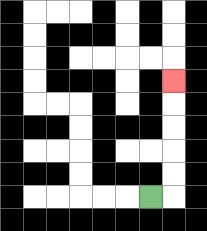{'start': '[6, 8]', 'end': '[7, 3]', 'path_directions': 'R,U,U,U,U,U', 'path_coordinates': '[[6, 8], [7, 8], [7, 7], [7, 6], [7, 5], [7, 4], [7, 3]]'}